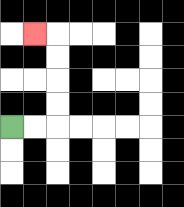{'start': '[0, 5]', 'end': '[1, 1]', 'path_directions': 'R,R,U,U,U,U,L', 'path_coordinates': '[[0, 5], [1, 5], [2, 5], [2, 4], [2, 3], [2, 2], [2, 1], [1, 1]]'}